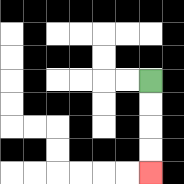{'start': '[6, 3]', 'end': '[6, 7]', 'path_directions': 'D,D,D,D', 'path_coordinates': '[[6, 3], [6, 4], [6, 5], [6, 6], [6, 7]]'}